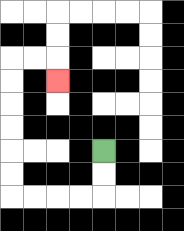{'start': '[4, 6]', 'end': '[2, 3]', 'path_directions': 'D,D,L,L,L,L,U,U,U,U,U,U,R,R,D', 'path_coordinates': '[[4, 6], [4, 7], [4, 8], [3, 8], [2, 8], [1, 8], [0, 8], [0, 7], [0, 6], [0, 5], [0, 4], [0, 3], [0, 2], [1, 2], [2, 2], [2, 3]]'}